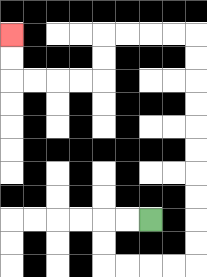{'start': '[6, 9]', 'end': '[0, 1]', 'path_directions': 'L,L,D,D,R,R,R,R,U,U,U,U,U,U,U,U,U,U,L,L,L,L,D,D,L,L,L,L,U,U', 'path_coordinates': '[[6, 9], [5, 9], [4, 9], [4, 10], [4, 11], [5, 11], [6, 11], [7, 11], [8, 11], [8, 10], [8, 9], [8, 8], [8, 7], [8, 6], [8, 5], [8, 4], [8, 3], [8, 2], [8, 1], [7, 1], [6, 1], [5, 1], [4, 1], [4, 2], [4, 3], [3, 3], [2, 3], [1, 3], [0, 3], [0, 2], [0, 1]]'}